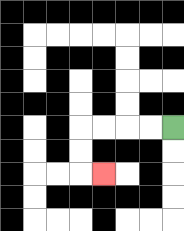{'start': '[7, 5]', 'end': '[4, 7]', 'path_directions': 'L,L,L,L,D,D,R', 'path_coordinates': '[[7, 5], [6, 5], [5, 5], [4, 5], [3, 5], [3, 6], [3, 7], [4, 7]]'}